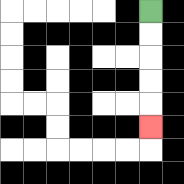{'start': '[6, 0]', 'end': '[6, 5]', 'path_directions': 'D,D,D,D,D', 'path_coordinates': '[[6, 0], [6, 1], [6, 2], [6, 3], [6, 4], [6, 5]]'}